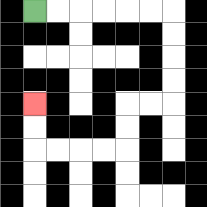{'start': '[1, 0]', 'end': '[1, 4]', 'path_directions': 'R,R,R,R,R,R,D,D,D,D,L,L,D,D,L,L,L,L,U,U', 'path_coordinates': '[[1, 0], [2, 0], [3, 0], [4, 0], [5, 0], [6, 0], [7, 0], [7, 1], [7, 2], [7, 3], [7, 4], [6, 4], [5, 4], [5, 5], [5, 6], [4, 6], [3, 6], [2, 6], [1, 6], [1, 5], [1, 4]]'}